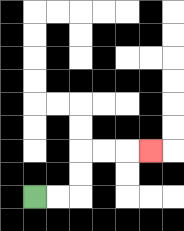{'start': '[1, 8]', 'end': '[6, 6]', 'path_directions': 'R,R,U,U,R,R,R', 'path_coordinates': '[[1, 8], [2, 8], [3, 8], [3, 7], [3, 6], [4, 6], [5, 6], [6, 6]]'}